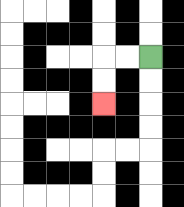{'start': '[6, 2]', 'end': '[4, 4]', 'path_directions': 'L,L,D,D', 'path_coordinates': '[[6, 2], [5, 2], [4, 2], [4, 3], [4, 4]]'}